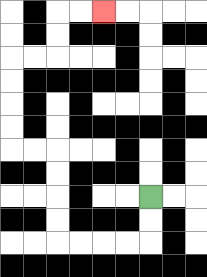{'start': '[6, 8]', 'end': '[4, 0]', 'path_directions': 'D,D,L,L,L,L,U,U,U,U,L,L,U,U,U,U,R,R,U,U,R,R', 'path_coordinates': '[[6, 8], [6, 9], [6, 10], [5, 10], [4, 10], [3, 10], [2, 10], [2, 9], [2, 8], [2, 7], [2, 6], [1, 6], [0, 6], [0, 5], [0, 4], [0, 3], [0, 2], [1, 2], [2, 2], [2, 1], [2, 0], [3, 0], [4, 0]]'}